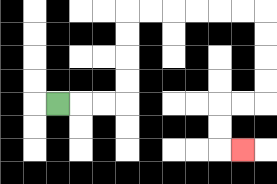{'start': '[2, 4]', 'end': '[10, 6]', 'path_directions': 'R,R,R,U,U,U,U,R,R,R,R,R,R,D,D,D,D,L,L,D,D,R', 'path_coordinates': '[[2, 4], [3, 4], [4, 4], [5, 4], [5, 3], [5, 2], [5, 1], [5, 0], [6, 0], [7, 0], [8, 0], [9, 0], [10, 0], [11, 0], [11, 1], [11, 2], [11, 3], [11, 4], [10, 4], [9, 4], [9, 5], [9, 6], [10, 6]]'}